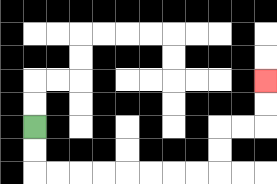{'start': '[1, 5]', 'end': '[11, 3]', 'path_directions': 'D,D,R,R,R,R,R,R,R,R,U,U,R,R,U,U', 'path_coordinates': '[[1, 5], [1, 6], [1, 7], [2, 7], [3, 7], [4, 7], [5, 7], [6, 7], [7, 7], [8, 7], [9, 7], [9, 6], [9, 5], [10, 5], [11, 5], [11, 4], [11, 3]]'}